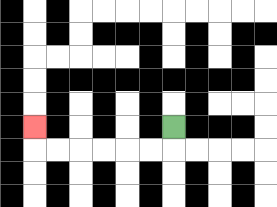{'start': '[7, 5]', 'end': '[1, 5]', 'path_directions': 'D,L,L,L,L,L,L,U', 'path_coordinates': '[[7, 5], [7, 6], [6, 6], [5, 6], [4, 6], [3, 6], [2, 6], [1, 6], [1, 5]]'}